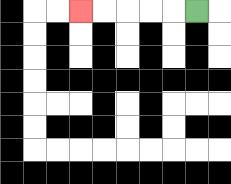{'start': '[8, 0]', 'end': '[3, 0]', 'path_directions': 'L,L,L,L,L', 'path_coordinates': '[[8, 0], [7, 0], [6, 0], [5, 0], [4, 0], [3, 0]]'}